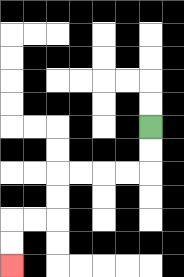{'start': '[6, 5]', 'end': '[0, 11]', 'path_directions': 'D,D,L,L,L,L,D,D,L,L,D,D', 'path_coordinates': '[[6, 5], [6, 6], [6, 7], [5, 7], [4, 7], [3, 7], [2, 7], [2, 8], [2, 9], [1, 9], [0, 9], [0, 10], [0, 11]]'}